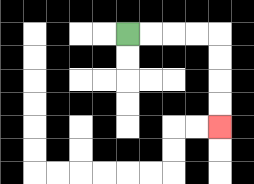{'start': '[5, 1]', 'end': '[9, 5]', 'path_directions': 'R,R,R,R,D,D,D,D', 'path_coordinates': '[[5, 1], [6, 1], [7, 1], [8, 1], [9, 1], [9, 2], [9, 3], [9, 4], [9, 5]]'}